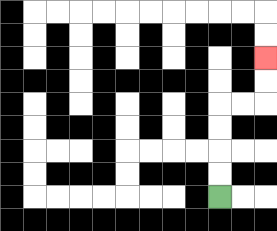{'start': '[9, 8]', 'end': '[11, 2]', 'path_directions': 'U,U,U,U,R,R,U,U', 'path_coordinates': '[[9, 8], [9, 7], [9, 6], [9, 5], [9, 4], [10, 4], [11, 4], [11, 3], [11, 2]]'}